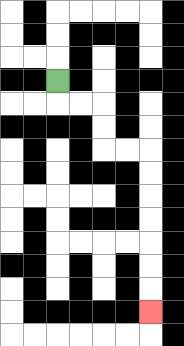{'start': '[2, 3]', 'end': '[6, 13]', 'path_directions': 'D,R,R,D,D,R,R,D,D,D,D,D,D,D', 'path_coordinates': '[[2, 3], [2, 4], [3, 4], [4, 4], [4, 5], [4, 6], [5, 6], [6, 6], [6, 7], [6, 8], [6, 9], [6, 10], [6, 11], [6, 12], [6, 13]]'}